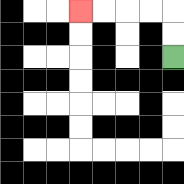{'start': '[7, 2]', 'end': '[3, 0]', 'path_directions': 'U,U,L,L,L,L', 'path_coordinates': '[[7, 2], [7, 1], [7, 0], [6, 0], [5, 0], [4, 0], [3, 0]]'}